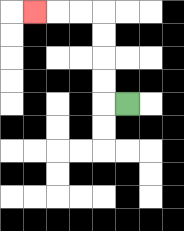{'start': '[5, 4]', 'end': '[1, 0]', 'path_directions': 'L,U,U,U,U,L,L,L', 'path_coordinates': '[[5, 4], [4, 4], [4, 3], [4, 2], [4, 1], [4, 0], [3, 0], [2, 0], [1, 0]]'}